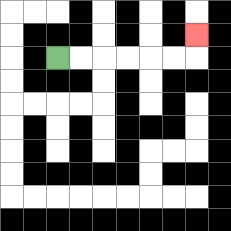{'start': '[2, 2]', 'end': '[8, 1]', 'path_directions': 'R,R,R,R,R,R,U', 'path_coordinates': '[[2, 2], [3, 2], [4, 2], [5, 2], [6, 2], [7, 2], [8, 2], [8, 1]]'}